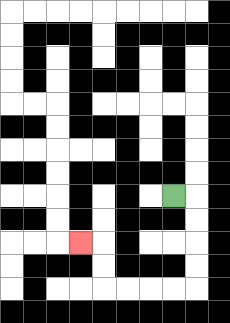{'start': '[7, 8]', 'end': '[3, 10]', 'path_directions': 'R,D,D,D,D,L,L,L,L,U,U,L', 'path_coordinates': '[[7, 8], [8, 8], [8, 9], [8, 10], [8, 11], [8, 12], [7, 12], [6, 12], [5, 12], [4, 12], [4, 11], [4, 10], [3, 10]]'}